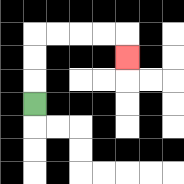{'start': '[1, 4]', 'end': '[5, 2]', 'path_directions': 'U,U,U,R,R,R,R,D', 'path_coordinates': '[[1, 4], [1, 3], [1, 2], [1, 1], [2, 1], [3, 1], [4, 1], [5, 1], [5, 2]]'}